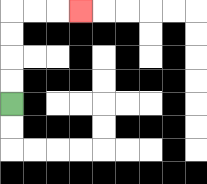{'start': '[0, 4]', 'end': '[3, 0]', 'path_directions': 'U,U,U,U,R,R,R', 'path_coordinates': '[[0, 4], [0, 3], [0, 2], [0, 1], [0, 0], [1, 0], [2, 0], [3, 0]]'}